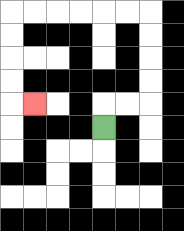{'start': '[4, 5]', 'end': '[1, 4]', 'path_directions': 'U,R,R,U,U,U,U,L,L,L,L,L,L,D,D,D,D,R', 'path_coordinates': '[[4, 5], [4, 4], [5, 4], [6, 4], [6, 3], [6, 2], [6, 1], [6, 0], [5, 0], [4, 0], [3, 0], [2, 0], [1, 0], [0, 0], [0, 1], [0, 2], [0, 3], [0, 4], [1, 4]]'}